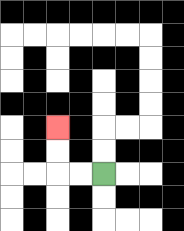{'start': '[4, 7]', 'end': '[2, 5]', 'path_directions': 'L,L,U,U', 'path_coordinates': '[[4, 7], [3, 7], [2, 7], [2, 6], [2, 5]]'}